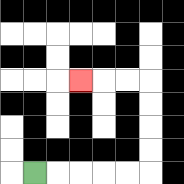{'start': '[1, 7]', 'end': '[3, 3]', 'path_directions': 'R,R,R,R,R,U,U,U,U,L,L,L', 'path_coordinates': '[[1, 7], [2, 7], [3, 7], [4, 7], [5, 7], [6, 7], [6, 6], [6, 5], [6, 4], [6, 3], [5, 3], [4, 3], [3, 3]]'}